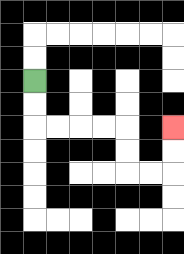{'start': '[1, 3]', 'end': '[7, 5]', 'path_directions': 'D,D,R,R,R,R,D,D,R,R,U,U', 'path_coordinates': '[[1, 3], [1, 4], [1, 5], [2, 5], [3, 5], [4, 5], [5, 5], [5, 6], [5, 7], [6, 7], [7, 7], [7, 6], [7, 5]]'}